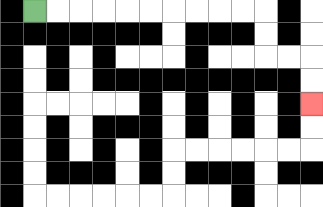{'start': '[1, 0]', 'end': '[13, 4]', 'path_directions': 'R,R,R,R,R,R,R,R,R,R,D,D,R,R,D,D', 'path_coordinates': '[[1, 0], [2, 0], [3, 0], [4, 0], [5, 0], [6, 0], [7, 0], [8, 0], [9, 0], [10, 0], [11, 0], [11, 1], [11, 2], [12, 2], [13, 2], [13, 3], [13, 4]]'}